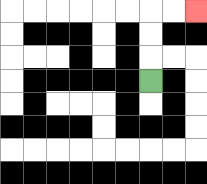{'start': '[6, 3]', 'end': '[8, 0]', 'path_directions': 'U,U,U,R,R', 'path_coordinates': '[[6, 3], [6, 2], [6, 1], [6, 0], [7, 0], [8, 0]]'}